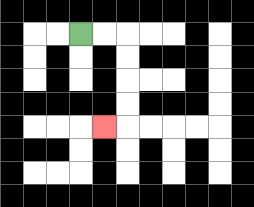{'start': '[3, 1]', 'end': '[4, 5]', 'path_directions': 'R,R,D,D,D,D,L', 'path_coordinates': '[[3, 1], [4, 1], [5, 1], [5, 2], [5, 3], [5, 4], [5, 5], [4, 5]]'}